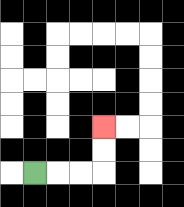{'start': '[1, 7]', 'end': '[4, 5]', 'path_directions': 'R,R,R,U,U', 'path_coordinates': '[[1, 7], [2, 7], [3, 7], [4, 7], [4, 6], [4, 5]]'}